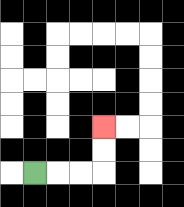{'start': '[1, 7]', 'end': '[4, 5]', 'path_directions': 'R,R,R,U,U', 'path_coordinates': '[[1, 7], [2, 7], [3, 7], [4, 7], [4, 6], [4, 5]]'}